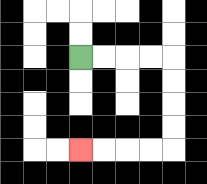{'start': '[3, 2]', 'end': '[3, 6]', 'path_directions': 'R,R,R,R,D,D,D,D,L,L,L,L', 'path_coordinates': '[[3, 2], [4, 2], [5, 2], [6, 2], [7, 2], [7, 3], [7, 4], [7, 5], [7, 6], [6, 6], [5, 6], [4, 6], [3, 6]]'}